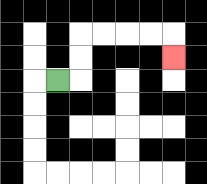{'start': '[2, 3]', 'end': '[7, 2]', 'path_directions': 'R,U,U,R,R,R,R,D', 'path_coordinates': '[[2, 3], [3, 3], [3, 2], [3, 1], [4, 1], [5, 1], [6, 1], [7, 1], [7, 2]]'}